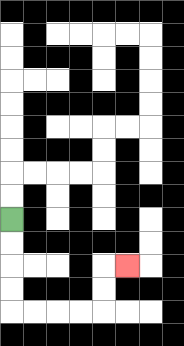{'start': '[0, 9]', 'end': '[5, 11]', 'path_directions': 'D,D,D,D,R,R,R,R,U,U,R', 'path_coordinates': '[[0, 9], [0, 10], [0, 11], [0, 12], [0, 13], [1, 13], [2, 13], [3, 13], [4, 13], [4, 12], [4, 11], [5, 11]]'}